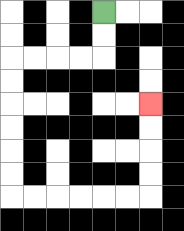{'start': '[4, 0]', 'end': '[6, 4]', 'path_directions': 'D,D,L,L,L,L,D,D,D,D,D,D,R,R,R,R,R,R,U,U,U,U', 'path_coordinates': '[[4, 0], [4, 1], [4, 2], [3, 2], [2, 2], [1, 2], [0, 2], [0, 3], [0, 4], [0, 5], [0, 6], [0, 7], [0, 8], [1, 8], [2, 8], [3, 8], [4, 8], [5, 8], [6, 8], [6, 7], [6, 6], [6, 5], [6, 4]]'}